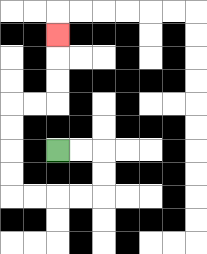{'start': '[2, 6]', 'end': '[2, 1]', 'path_directions': 'R,R,D,D,L,L,L,L,U,U,U,U,R,R,U,U,U', 'path_coordinates': '[[2, 6], [3, 6], [4, 6], [4, 7], [4, 8], [3, 8], [2, 8], [1, 8], [0, 8], [0, 7], [0, 6], [0, 5], [0, 4], [1, 4], [2, 4], [2, 3], [2, 2], [2, 1]]'}